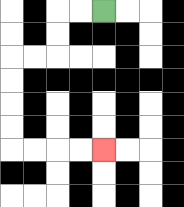{'start': '[4, 0]', 'end': '[4, 6]', 'path_directions': 'L,L,D,D,L,L,D,D,D,D,R,R,R,R', 'path_coordinates': '[[4, 0], [3, 0], [2, 0], [2, 1], [2, 2], [1, 2], [0, 2], [0, 3], [0, 4], [0, 5], [0, 6], [1, 6], [2, 6], [3, 6], [4, 6]]'}